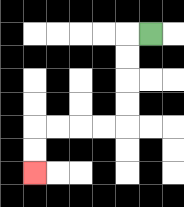{'start': '[6, 1]', 'end': '[1, 7]', 'path_directions': 'L,D,D,D,D,L,L,L,L,D,D', 'path_coordinates': '[[6, 1], [5, 1], [5, 2], [5, 3], [5, 4], [5, 5], [4, 5], [3, 5], [2, 5], [1, 5], [1, 6], [1, 7]]'}